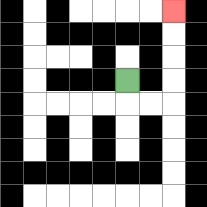{'start': '[5, 3]', 'end': '[7, 0]', 'path_directions': 'D,R,R,U,U,U,U', 'path_coordinates': '[[5, 3], [5, 4], [6, 4], [7, 4], [7, 3], [7, 2], [7, 1], [7, 0]]'}